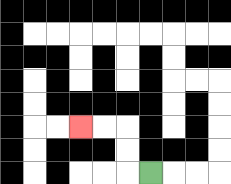{'start': '[6, 7]', 'end': '[3, 5]', 'path_directions': 'L,U,U,L,L', 'path_coordinates': '[[6, 7], [5, 7], [5, 6], [5, 5], [4, 5], [3, 5]]'}